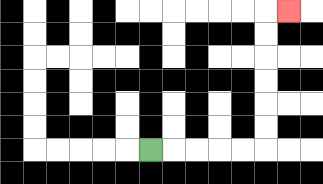{'start': '[6, 6]', 'end': '[12, 0]', 'path_directions': 'R,R,R,R,R,U,U,U,U,U,U,R', 'path_coordinates': '[[6, 6], [7, 6], [8, 6], [9, 6], [10, 6], [11, 6], [11, 5], [11, 4], [11, 3], [11, 2], [11, 1], [11, 0], [12, 0]]'}